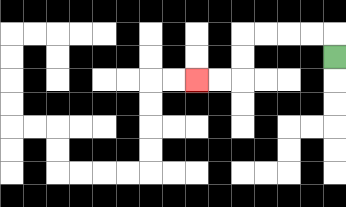{'start': '[14, 2]', 'end': '[8, 3]', 'path_directions': 'U,L,L,L,L,D,D,L,L', 'path_coordinates': '[[14, 2], [14, 1], [13, 1], [12, 1], [11, 1], [10, 1], [10, 2], [10, 3], [9, 3], [8, 3]]'}